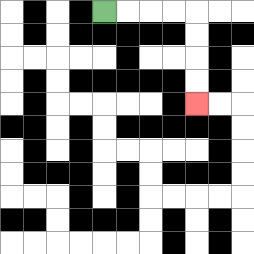{'start': '[4, 0]', 'end': '[8, 4]', 'path_directions': 'R,R,R,R,D,D,D,D', 'path_coordinates': '[[4, 0], [5, 0], [6, 0], [7, 0], [8, 0], [8, 1], [8, 2], [8, 3], [8, 4]]'}